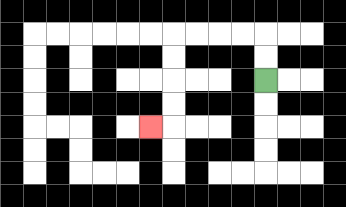{'start': '[11, 3]', 'end': '[6, 5]', 'path_directions': 'U,U,L,L,L,L,D,D,D,D,L', 'path_coordinates': '[[11, 3], [11, 2], [11, 1], [10, 1], [9, 1], [8, 1], [7, 1], [7, 2], [7, 3], [7, 4], [7, 5], [6, 5]]'}